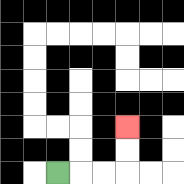{'start': '[2, 7]', 'end': '[5, 5]', 'path_directions': 'R,R,R,U,U', 'path_coordinates': '[[2, 7], [3, 7], [4, 7], [5, 7], [5, 6], [5, 5]]'}